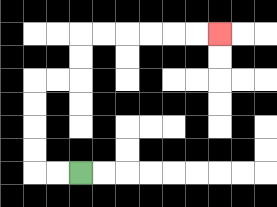{'start': '[3, 7]', 'end': '[9, 1]', 'path_directions': 'L,L,U,U,U,U,R,R,U,U,R,R,R,R,R,R', 'path_coordinates': '[[3, 7], [2, 7], [1, 7], [1, 6], [1, 5], [1, 4], [1, 3], [2, 3], [3, 3], [3, 2], [3, 1], [4, 1], [5, 1], [6, 1], [7, 1], [8, 1], [9, 1]]'}